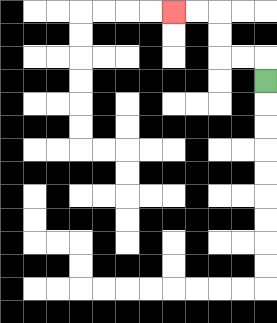{'start': '[11, 3]', 'end': '[7, 0]', 'path_directions': 'U,L,L,U,U,L,L', 'path_coordinates': '[[11, 3], [11, 2], [10, 2], [9, 2], [9, 1], [9, 0], [8, 0], [7, 0]]'}